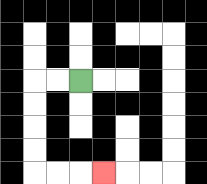{'start': '[3, 3]', 'end': '[4, 7]', 'path_directions': 'L,L,D,D,D,D,R,R,R', 'path_coordinates': '[[3, 3], [2, 3], [1, 3], [1, 4], [1, 5], [1, 6], [1, 7], [2, 7], [3, 7], [4, 7]]'}